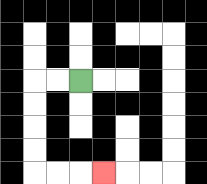{'start': '[3, 3]', 'end': '[4, 7]', 'path_directions': 'L,L,D,D,D,D,R,R,R', 'path_coordinates': '[[3, 3], [2, 3], [1, 3], [1, 4], [1, 5], [1, 6], [1, 7], [2, 7], [3, 7], [4, 7]]'}